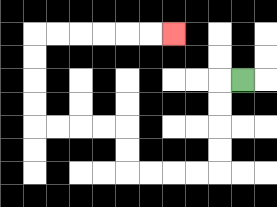{'start': '[10, 3]', 'end': '[7, 1]', 'path_directions': 'L,D,D,D,D,L,L,L,L,U,U,L,L,L,L,U,U,U,U,R,R,R,R,R,R', 'path_coordinates': '[[10, 3], [9, 3], [9, 4], [9, 5], [9, 6], [9, 7], [8, 7], [7, 7], [6, 7], [5, 7], [5, 6], [5, 5], [4, 5], [3, 5], [2, 5], [1, 5], [1, 4], [1, 3], [1, 2], [1, 1], [2, 1], [3, 1], [4, 1], [5, 1], [6, 1], [7, 1]]'}